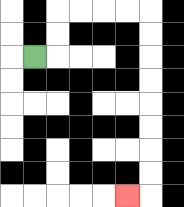{'start': '[1, 2]', 'end': '[5, 8]', 'path_directions': 'R,U,U,R,R,R,R,D,D,D,D,D,D,D,D,L', 'path_coordinates': '[[1, 2], [2, 2], [2, 1], [2, 0], [3, 0], [4, 0], [5, 0], [6, 0], [6, 1], [6, 2], [6, 3], [6, 4], [6, 5], [6, 6], [6, 7], [6, 8], [5, 8]]'}